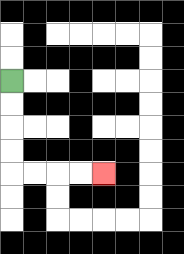{'start': '[0, 3]', 'end': '[4, 7]', 'path_directions': 'D,D,D,D,R,R,R,R', 'path_coordinates': '[[0, 3], [0, 4], [0, 5], [0, 6], [0, 7], [1, 7], [2, 7], [3, 7], [4, 7]]'}